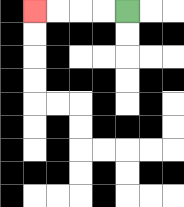{'start': '[5, 0]', 'end': '[1, 0]', 'path_directions': 'L,L,L,L', 'path_coordinates': '[[5, 0], [4, 0], [3, 0], [2, 0], [1, 0]]'}